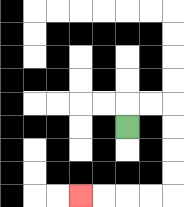{'start': '[5, 5]', 'end': '[3, 8]', 'path_directions': 'U,R,R,D,D,D,D,L,L,L,L', 'path_coordinates': '[[5, 5], [5, 4], [6, 4], [7, 4], [7, 5], [7, 6], [7, 7], [7, 8], [6, 8], [5, 8], [4, 8], [3, 8]]'}